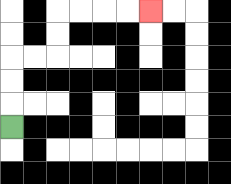{'start': '[0, 5]', 'end': '[6, 0]', 'path_directions': 'U,U,U,R,R,U,U,R,R,R,R', 'path_coordinates': '[[0, 5], [0, 4], [0, 3], [0, 2], [1, 2], [2, 2], [2, 1], [2, 0], [3, 0], [4, 0], [5, 0], [6, 0]]'}